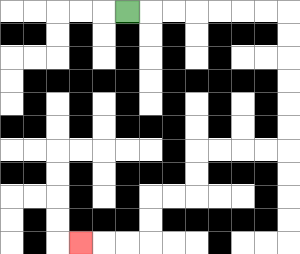{'start': '[5, 0]', 'end': '[3, 10]', 'path_directions': 'R,R,R,R,R,R,R,D,D,D,D,D,D,L,L,L,L,D,D,L,L,D,D,L,L,L', 'path_coordinates': '[[5, 0], [6, 0], [7, 0], [8, 0], [9, 0], [10, 0], [11, 0], [12, 0], [12, 1], [12, 2], [12, 3], [12, 4], [12, 5], [12, 6], [11, 6], [10, 6], [9, 6], [8, 6], [8, 7], [8, 8], [7, 8], [6, 8], [6, 9], [6, 10], [5, 10], [4, 10], [3, 10]]'}